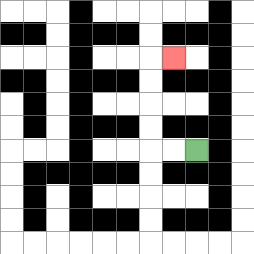{'start': '[8, 6]', 'end': '[7, 2]', 'path_directions': 'L,L,U,U,U,U,R', 'path_coordinates': '[[8, 6], [7, 6], [6, 6], [6, 5], [6, 4], [6, 3], [6, 2], [7, 2]]'}